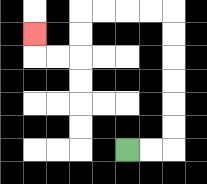{'start': '[5, 6]', 'end': '[1, 1]', 'path_directions': 'R,R,U,U,U,U,U,U,L,L,L,L,D,D,L,L,U', 'path_coordinates': '[[5, 6], [6, 6], [7, 6], [7, 5], [7, 4], [7, 3], [7, 2], [7, 1], [7, 0], [6, 0], [5, 0], [4, 0], [3, 0], [3, 1], [3, 2], [2, 2], [1, 2], [1, 1]]'}